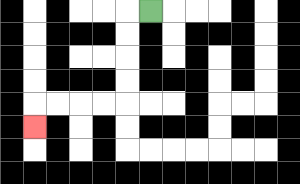{'start': '[6, 0]', 'end': '[1, 5]', 'path_directions': 'L,D,D,D,D,L,L,L,L,D', 'path_coordinates': '[[6, 0], [5, 0], [5, 1], [5, 2], [5, 3], [5, 4], [4, 4], [3, 4], [2, 4], [1, 4], [1, 5]]'}